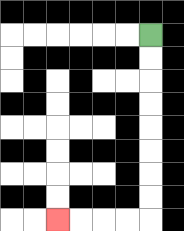{'start': '[6, 1]', 'end': '[2, 9]', 'path_directions': 'D,D,D,D,D,D,D,D,L,L,L,L', 'path_coordinates': '[[6, 1], [6, 2], [6, 3], [6, 4], [6, 5], [6, 6], [6, 7], [6, 8], [6, 9], [5, 9], [4, 9], [3, 9], [2, 9]]'}